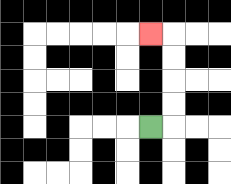{'start': '[6, 5]', 'end': '[6, 1]', 'path_directions': 'R,U,U,U,U,L', 'path_coordinates': '[[6, 5], [7, 5], [7, 4], [7, 3], [7, 2], [7, 1], [6, 1]]'}